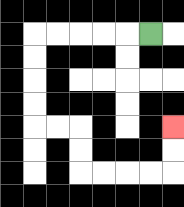{'start': '[6, 1]', 'end': '[7, 5]', 'path_directions': 'L,L,L,L,L,D,D,D,D,R,R,D,D,R,R,R,R,U,U', 'path_coordinates': '[[6, 1], [5, 1], [4, 1], [3, 1], [2, 1], [1, 1], [1, 2], [1, 3], [1, 4], [1, 5], [2, 5], [3, 5], [3, 6], [3, 7], [4, 7], [5, 7], [6, 7], [7, 7], [7, 6], [7, 5]]'}